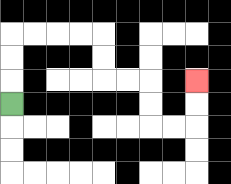{'start': '[0, 4]', 'end': '[8, 3]', 'path_directions': 'U,U,U,R,R,R,R,D,D,R,R,D,D,R,R,U,U', 'path_coordinates': '[[0, 4], [0, 3], [0, 2], [0, 1], [1, 1], [2, 1], [3, 1], [4, 1], [4, 2], [4, 3], [5, 3], [6, 3], [6, 4], [6, 5], [7, 5], [8, 5], [8, 4], [8, 3]]'}